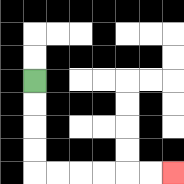{'start': '[1, 3]', 'end': '[7, 7]', 'path_directions': 'D,D,D,D,R,R,R,R,R,R', 'path_coordinates': '[[1, 3], [1, 4], [1, 5], [1, 6], [1, 7], [2, 7], [3, 7], [4, 7], [5, 7], [6, 7], [7, 7]]'}